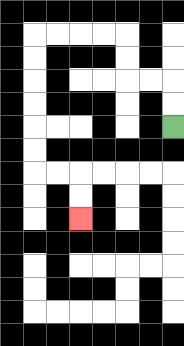{'start': '[7, 5]', 'end': '[3, 9]', 'path_directions': 'U,U,L,L,U,U,L,L,L,L,D,D,D,D,D,D,R,R,D,D', 'path_coordinates': '[[7, 5], [7, 4], [7, 3], [6, 3], [5, 3], [5, 2], [5, 1], [4, 1], [3, 1], [2, 1], [1, 1], [1, 2], [1, 3], [1, 4], [1, 5], [1, 6], [1, 7], [2, 7], [3, 7], [3, 8], [3, 9]]'}